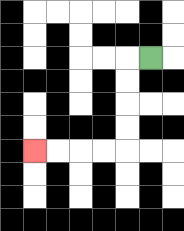{'start': '[6, 2]', 'end': '[1, 6]', 'path_directions': 'L,D,D,D,D,L,L,L,L', 'path_coordinates': '[[6, 2], [5, 2], [5, 3], [5, 4], [5, 5], [5, 6], [4, 6], [3, 6], [2, 6], [1, 6]]'}